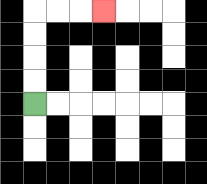{'start': '[1, 4]', 'end': '[4, 0]', 'path_directions': 'U,U,U,U,R,R,R', 'path_coordinates': '[[1, 4], [1, 3], [1, 2], [1, 1], [1, 0], [2, 0], [3, 0], [4, 0]]'}